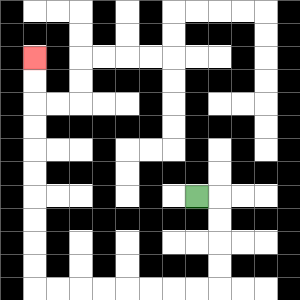{'start': '[8, 8]', 'end': '[1, 2]', 'path_directions': 'R,D,D,D,D,L,L,L,L,L,L,L,L,U,U,U,U,U,U,U,U,U,U', 'path_coordinates': '[[8, 8], [9, 8], [9, 9], [9, 10], [9, 11], [9, 12], [8, 12], [7, 12], [6, 12], [5, 12], [4, 12], [3, 12], [2, 12], [1, 12], [1, 11], [1, 10], [1, 9], [1, 8], [1, 7], [1, 6], [1, 5], [1, 4], [1, 3], [1, 2]]'}